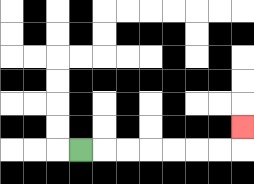{'start': '[3, 6]', 'end': '[10, 5]', 'path_directions': 'R,R,R,R,R,R,R,U', 'path_coordinates': '[[3, 6], [4, 6], [5, 6], [6, 6], [7, 6], [8, 6], [9, 6], [10, 6], [10, 5]]'}